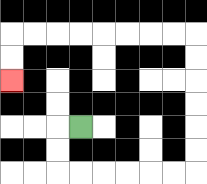{'start': '[3, 5]', 'end': '[0, 3]', 'path_directions': 'L,D,D,R,R,R,R,R,R,U,U,U,U,U,U,L,L,L,L,L,L,L,L,D,D', 'path_coordinates': '[[3, 5], [2, 5], [2, 6], [2, 7], [3, 7], [4, 7], [5, 7], [6, 7], [7, 7], [8, 7], [8, 6], [8, 5], [8, 4], [8, 3], [8, 2], [8, 1], [7, 1], [6, 1], [5, 1], [4, 1], [3, 1], [2, 1], [1, 1], [0, 1], [0, 2], [0, 3]]'}